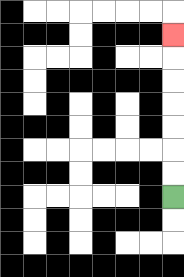{'start': '[7, 8]', 'end': '[7, 1]', 'path_directions': 'U,U,U,U,U,U,U', 'path_coordinates': '[[7, 8], [7, 7], [7, 6], [7, 5], [7, 4], [7, 3], [7, 2], [7, 1]]'}